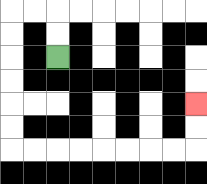{'start': '[2, 2]', 'end': '[8, 4]', 'path_directions': 'U,U,L,L,D,D,D,D,D,D,R,R,R,R,R,R,R,R,U,U', 'path_coordinates': '[[2, 2], [2, 1], [2, 0], [1, 0], [0, 0], [0, 1], [0, 2], [0, 3], [0, 4], [0, 5], [0, 6], [1, 6], [2, 6], [3, 6], [4, 6], [5, 6], [6, 6], [7, 6], [8, 6], [8, 5], [8, 4]]'}